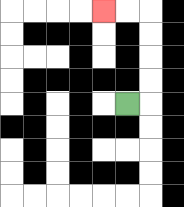{'start': '[5, 4]', 'end': '[4, 0]', 'path_directions': 'R,U,U,U,U,L,L', 'path_coordinates': '[[5, 4], [6, 4], [6, 3], [6, 2], [6, 1], [6, 0], [5, 0], [4, 0]]'}